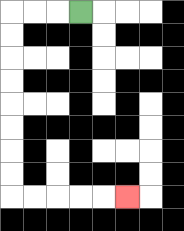{'start': '[3, 0]', 'end': '[5, 8]', 'path_directions': 'L,L,L,D,D,D,D,D,D,D,D,R,R,R,R,R', 'path_coordinates': '[[3, 0], [2, 0], [1, 0], [0, 0], [0, 1], [0, 2], [0, 3], [0, 4], [0, 5], [0, 6], [0, 7], [0, 8], [1, 8], [2, 8], [3, 8], [4, 8], [5, 8]]'}